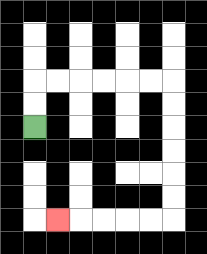{'start': '[1, 5]', 'end': '[2, 9]', 'path_directions': 'U,U,R,R,R,R,R,R,D,D,D,D,D,D,L,L,L,L,L', 'path_coordinates': '[[1, 5], [1, 4], [1, 3], [2, 3], [3, 3], [4, 3], [5, 3], [6, 3], [7, 3], [7, 4], [7, 5], [7, 6], [7, 7], [7, 8], [7, 9], [6, 9], [5, 9], [4, 9], [3, 9], [2, 9]]'}